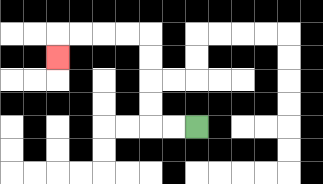{'start': '[8, 5]', 'end': '[2, 2]', 'path_directions': 'L,L,U,U,U,U,L,L,L,L,D', 'path_coordinates': '[[8, 5], [7, 5], [6, 5], [6, 4], [6, 3], [6, 2], [6, 1], [5, 1], [4, 1], [3, 1], [2, 1], [2, 2]]'}